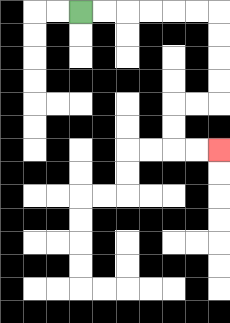{'start': '[3, 0]', 'end': '[9, 6]', 'path_directions': 'R,R,R,R,R,R,D,D,D,D,L,L,D,D,R,R', 'path_coordinates': '[[3, 0], [4, 0], [5, 0], [6, 0], [7, 0], [8, 0], [9, 0], [9, 1], [9, 2], [9, 3], [9, 4], [8, 4], [7, 4], [7, 5], [7, 6], [8, 6], [9, 6]]'}